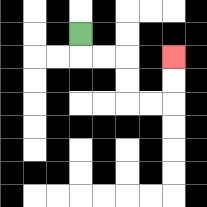{'start': '[3, 1]', 'end': '[7, 2]', 'path_directions': 'D,R,R,D,D,R,R,U,U', 'path_coordinates': '[[3, 1], [3, 2], [4, 2], [5, 2], [5, 3], [5, 4], [6, 4], [7, 4], [7, 3], [7, 2]]'}